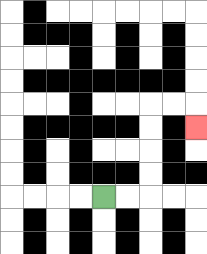{'start': '[4, 8]', 'end': '[8, 5]', 'path_directions': 'R,R,U,U,U,U,R,R,D', 'path_coordinates': '[[4, 8], [5, 8], [6, 8], [6, 7], [6, 6], [6, 5], [6, 4], [7, 4], [8, 4], [8, 5]]'}